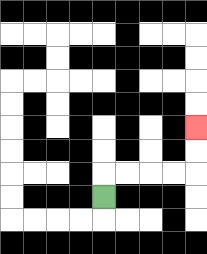{'start': '[4, 8]', 'end': '[8, 5]', 'path_directions': 'U,R,R,R,R,U,U', 'path_coordinates': '[[4, 8], [4, 7], [5, 7], [6, 7], [7, 7], [8, 7], [8, 6], [8, 5]]'}